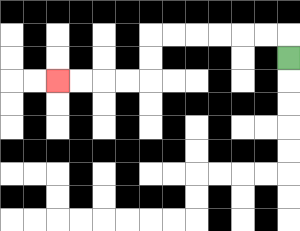{'start': '[12, 2]', 'end': '[2, 3]', 'path_directions': 'U,L,L,L,L,L,L,D,D,L,L,L,L', 'path_coordinates': '[[12, 2], [12, 1], [11, 1], [10, 1], [9, 1], [8, 1], [7, 1], [6, 1], [6, 2], [6, 3], [5, 3], [4, 3], [3, 3], [2, 3]]'}